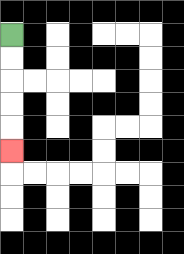{'start': '[0, 1]', 'end': '[0, 6]', 'path_directions': 'D,D,D,D,D', 'path_coordinates': '[[0, 1], [0, 2], [0, 3], [0, 4], [0, 5], [0, 6]]'}